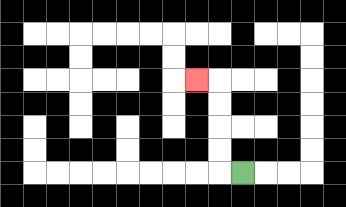{'start': '[10, 7]', 'end': '[8, 3]', 'path_directions': 'L,U,U,U,U,L', 'path_coordinates': '[[10, 7], [9, 7], [9, 6], [9, 5], [9, 4], [9, 3], [8, 3]]'}